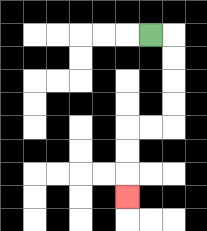{'start': '[6, 1]', 'end': '[5, 8]', 'path_directions': 'R,D,D,D,D,L,L,D,D,D', 'path_coordinates': '[[6, 1], [7, 1], [7, 2], [7, 3], [7, 4], [7, 5], [6, 5], [5, 5], [5, 6], [5, 7], [5, 8]]'}